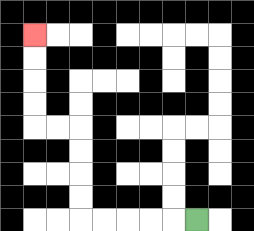{'start': '[8, 9]', 'end': '[1, 1]', 'path_directions': 'L,L,L,L,L,U,U,U,U,L,L,U,U,U,U', 'path_coordinates': '[[8, 9], [7, 9], [6, 9], [5, 9], [4, 9], [3, 9], [3, 8], [3, 7], [3, 6], [3, 5], [2, 5], [1, 5], [1, 4], [1, 3], [1, 2], [1, 1]]'}